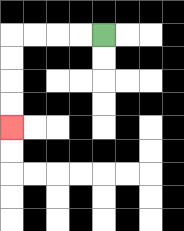{'start': '[4, 1]', 'end': '[0, 5]', 'path_directions': 'L,L,L,L,D,D,D,D', 'path_coordinates': '[[4, 1], [3, 1], [2, 1], [1, 1], [0, 1], [0, 2], [0, 3], [0, 4], [0, 5]]'}